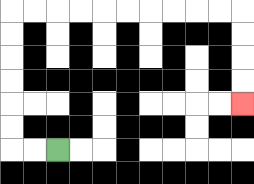{'start': '[2, 6]', 'end': '[10, 4]', 'path_directions': 'L,L,U,U,U,U,U,U,R,R,R,R,R,R,R,R,R,R,D,D,D,D', 'path_coordinates': '[[2, 6], [1, 6], [0, 6], [0, 5], [0, 4], [0, 3], [0, 2], [0, 1], [0, 0], [1, 0], [2, 0], [3, 0], [4, 0], [5, 0], [6, 0], [7, 0], [8, 0], [9, 0], [10, 0], [10, 1], [10, 2], [10, 3], [10, 4]]'}